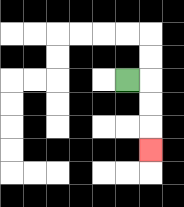{'start': '[5, 3]', 'end': '[6, 6]', 'path_directions': 'R,D,D,D', 'path_coordinates': '[[5, 3], [6, 3], [6, 4], [6, 5], [6, 6]]'}